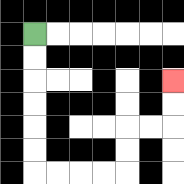{'start': '[1, 1]', 'end': '[7, 3]', 'path_directions': 'D,D,D,D,D,D,R,R,R,R,U,U,R,R,U,U', 'path_coordinates': '[[1, 1], [1, 2], [1, 3], [1, 4], [1, 5], [1, 6], [1, 7], [2, 7], [3, 7], [4, 7], [5, 7], [5, 6], [5, 5], [6, 5], [7, 5], [7, 4], [7, 3]]'}